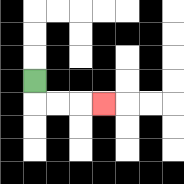{'start': '[1, 3]', 'end': '[4, 4]', 'path_directions': 'D,R,R,R', 'path_coordinates': '[[1, 3], [1, 4], [2, 4], [3, 4], [4, 4]]'}